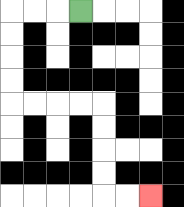{'start': '[3, 0]', 'end': '[6, 8]', 'path_directions': 'L,L,L,D,D,D,D,R,R,R,R,D,D,D,D,R,R', 'path_coordinates': '[[3, 0], [2, 0], [1, 0], [0, 0], [0, 1], [0, 2], [0, 3], [0, 4], [1, 4], [2, 4], [3, 4], [4, 4], [4, 5], [4, 6], [4, 7], [4, 8], [5, 8], [6, 8]]'}